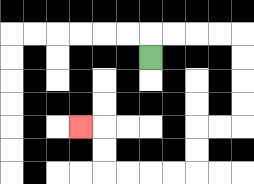{'start': '[6, 2]', 'end': '[3, 5]', 'path_directions': 'U,R,R,R,R,D,D,D,D,L,L,D,D,L,L,L,L,U,U,L', 'path_coordinates': '[[6, 2], [6, 1], [7, 1], [8, 1], [9, 1], [10, 1], [10, 2], [10, 3], [10, 4], [10, 5], [9, 5], [8, 5], [8, 6], [8, 7], [7, 7], [6, 7], [5, 7], [4, 7], [4, 6], [4, 5], [3, 5]]'}